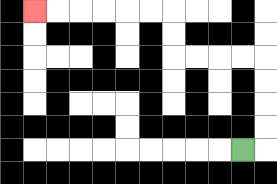{'start': '[10, 6]', 'end': '[1, 0]', 'path_directions': 'R,U,U,U,U,L,L,L,L,U,U,L,L,L,L,L,L', 'path_coordinates': '[[10, 6], [11, 6], [11, 5], [11, 4], [11, 3], [11, 2], [10, 2], [9, 2], [8, 2], [7, 2], [7, 1], [7, 0], [6, 0], [5, 0], [4, 0], [3, 0], [2, 0], [1, 0]]'}